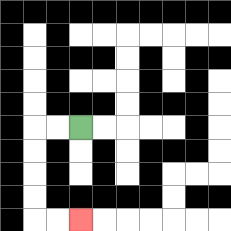{'start': '[3, 5]', 'end': '[3, 9]', 'path_directions': 'L,L,D,D,D,D,R,R', 'path_coordinates': '[[3, 5], [2, 5], [1, 5], [1, 6], [1, 7], [1, 8], [1, 9], [2, 9], [3, 9]]'}